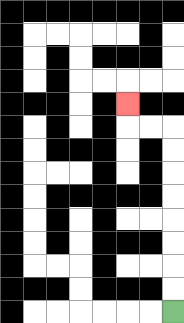{'start': '[7, 13]', 'end': '[5, 4]', 'path_directions': 'U,U,U,U,U,U,U,U,L,L,U', 'path_coordinates': '[[7, 13], [7, 12], [7, 11], [7, 10], [7, 9], [7, 8], [7, 7], [7, 6], [7, 5], [6, 5], [5, 5], [5, 4]]'}